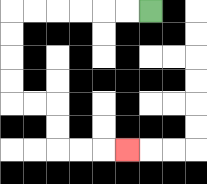{'start': '[6, 0]', 'end': '[5, 6]', 'path_directions': 'L,L,L,L,L,L,D,D,D,D,R,R,D,D,R,R,R', 'path_coordinates': '[[6, 0], [5, 0], [4, 0], [3, 0], [2, 0], [1, 0], [0, 0], [0, 1], [0, 2], [0, 3], [0, 4], [1, 4], [2, 4], [2, 5], [2, 6], [3, 6], [4, 6], [5, 6]]'}